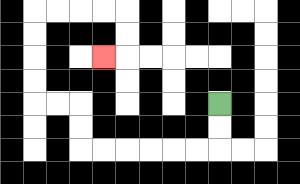{'start': '[9, 4]', 'end': '[4, 2]', 'path_directions': 'D,D,L,L,L,L,L,L,U,U,L,L,U,U,U,U,R,R,R,R,D,D,L', 'path_coordinates': '[[9, 4], [9, 5], [9, 6], [8, 6], [7, 6], [6, 6], [5, 6], [4, 6], [3, 6], [3, 5], [3, 4], [2, 4], [1, 4], [1, 3], [1, 2], [1, 1], [1, 0], [2, 0], [3, 0], [4, 0], [5, 0], [5, 1], [5, 2], [4, 2]]'}